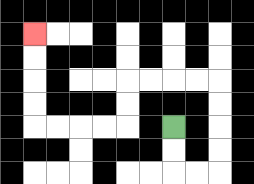{'start': '[7, 5]', 'end': '[1, 1]', 'path_directions': 'D,D,R,R,U,U,U,U,L,L,L,L,D,D,L,L,L,L,U,U,U,U', 'path_coordinates': '[[7, 5], [7, 6], [7, 7], [8, 7], [9, 7], [9, 6], [9, 5], [9, 4], [9, 3], [8, 3], [7, 3], [6, 3], [5, 3], [5, 4], [5, 5], [4, 5], [3, 5], [2, 5], [1, 5], [1, 4], [1, 3], [1, 2], [1, 1]]'}